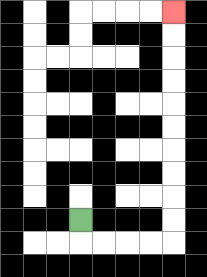{'start': '[3, 9]', 'end': '[7, 0]', 'path_directions': 'D,R,R,R,R,U,U,U,U,U,U,U,U,U,U', 'path_coordinates': '[[3, 9], [3, 10], [4, 10], [5, 10], [6, 10], [7, 10], [7, 9], [7, 8], [7, 7], [7, 6], [7, 5], [7, 4], [7, 3], [7, 2], [7, 1], [7, 0]]'}